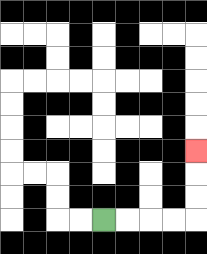{'start': '[4, 9]', 'end': '[8, 6]', 'path_directions': 'R,R,R,R,U,U,U', 'path_coordinates': '[[4, 9], [5, 9], [6, 9], [7, 9], [8, 9], [8, 8], [8, 7], [8, 6]]'}